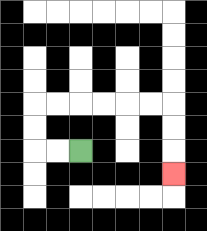{'start': '[3, 6]', 'end': '[7, 7]', 'path_directions': 'L,L,U,U,R,R,R,R,R,R,D,D,D', 'path_coordinates': '[[3, 6], [2, 6], [1, 6], [1, 5], [1, 4], [2, 4], [3, 4], [4, 4], [5, 4], [6, 4], [7, 4], [7, 5], [7, 6], [7, 7]]'}